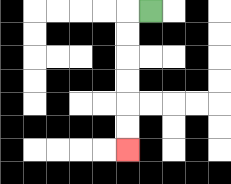{'start': '[6, 0]', 'end': '[5, 6]', 'path_directions': 'L,D,D,D,D,D,D', 'path_coordinates': '[[6, 0], [5, 0], [5, 1], [5, 2], [5, 3], [5, 4], [5, 5], [5, 6]]'}